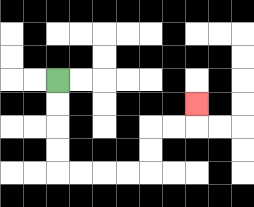{'start': '[2, 3]', 'end': '[8, 4]', 'path_directions': 'D,D,D,D,R,R,R,R,U,U,R,R,U', 'path_coordinates': '[[2, 3], [2, 4], [2, 5], [2, 6], [2, 7], [3, 7], [4, 7], [5, 7], [6, 7], [6, 6], [6, 5], [7, 5], [8, 5], [8, 4]]'}